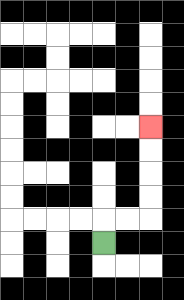{'start': '[4, 10]', 'end': '[6, 5]', 'path_directions': 'U,R,R,U,U,U,U', 'path_coordinates': '[[4, 10], [4, 9], [5, 9], [6, 9], [6, 8], [6, 7], [6, 6], [6, 5]]'}